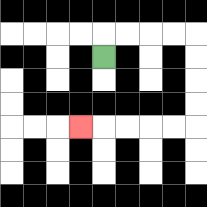{'start': '[4, 2]', 'end': '[3, 5]', 'path_directions': 'U,R,R,R,R,D,D,D,D,L,L,L,L,L', 'path_coordinates': '[[4, 2], [4, 1], [5, 1], [6, 1], [7, 1], [8, 1], [8, 2], [8, 3], [8, 4], [8, 5], [7, 5], [6, 5], [5, 5], [4, 5], [3, 5]]'}